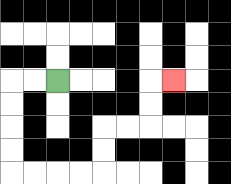{'start': '[2, 3]', 'end': '[7, 3]', 'path_directions': 'L,L,D,D,D,D,R,R,R,R,U,U,R,R,U,U,R', 'path_coordinates': '[[2, 3], [1, 3], [0, 3], [0, 4], [0, 5], [0, 6], [0, 7], [1, 7], [2, 7], [3, 7], [4, 7], [4, 6], [4, 5], [5, 5], [6, 5], [6, 4], [6, 3], [7, 3]]'}